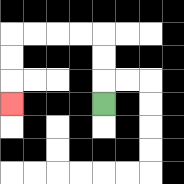{'start': '[4, 4]', 'end': '[0, 4]', 'path_directions': 'U,U,U,L,L,L,L,D,D,D', 'path_coordinates': '[[4, 4], [4, 3], [4, 2], [4, 1], [3, 1], [2, 1], [1, 1], [0, 1], [0, 2], [0, 3], [0, 4]]'}